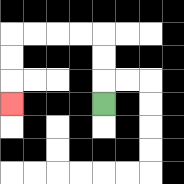{'start': '[4, 4]', 'end': '[0, 4]', 'path_directions': 'U,U,U,L,L,L,L,D,D,D', 'path_coordinates': '[[4, 4], [4, 3], [4, 2], [4, 1], [3, 1], [2, 1], [1, 1], [0, 1], [0, 2], [0, 3], [0, 4]]'}